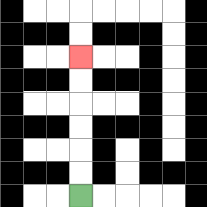{'start': '[3, 8]', 'end': '[3, 2]', 'path_directions': 'U,U,U,U,U,U', 'path_coordinates': '[[3, 8], [3, 7], [3, 6], [3, 5], [3, 4], [3, 3], [3, 2]]'}